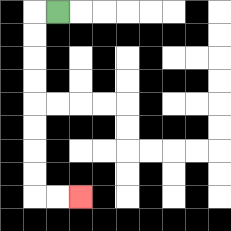{'start': '[2, 0]', 'end': '[3, 8]', 'path_directions': 'L,D,D,D,D,D,D,D,D,R,R', 'path_coordinates': '[[2, 0], [1, 0], [1, 1], [1, 2], [1, 3], [1, 4], [1, 5], [1, 6], [1, 7], [1, 8], [2, 8], [3, 8]]'}